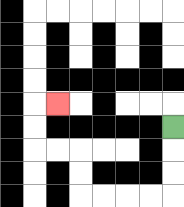{'start': '[7, 5]', 'end': '[2, 4]', 'path_directions': 'D,D,D,L,L,L,L,U,U,L,L,U,U,R', 'path_coordinates': '[[7, 5], [7, 6], [7, 7], [7, 8], [6, 8], [5, 8], [4, 8], [3, 8], [3, 7], [3, 6], [2, 6], [1, 6], [1, 5], [1, 4], [2, 4]]'}